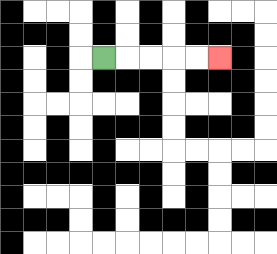{'start': '[4, 2]', 'end': '[9, 2]', 'path_directions': 'R,R,R,R,R', 'path_coordinates': '[[4, 2], [5, 2], [6, 2], [7, 2], [8, 2], [9, 2]]'}